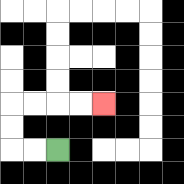{'start': '[2, 6]', 'end': '[4, 4]', 'path_directions': 'L,L,U,U,R,R,R,R', 'path_coordinates': '[[2, 6], [1, 6], [0, 6], [0, 5], [0, 4], [1, 4], [2, 4], [3, 4], [4, 4]]'}